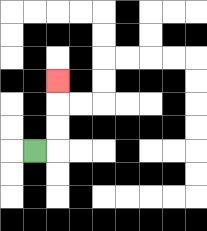{'start': '[1, 6]', 'end': '[2, 3]', 'path_directions': 'R,U,U,U', 'path_coordinates': '[[1, 6], [2, 6], [2, 5], [2, 4], [2, 3]]'}